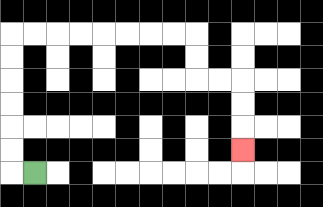{'start': '[1, 7]', 'end': '[10, 6]', 'path_directions': 'L,U,U,U,U,U,U,R,R,R,R,R,R,R,R,D,D,R,R,D,D,D', 'path_coordinates': '[[1, 7], [0, 7], [0, 6], [0, 5], [0, 4], [0, 3], [0, 2], [0, 1], [1, 1], [2, 1], [3, 1], [4, 1], [5, 1], [6, 1], [7, 1], [8, 1], [8, 2], [8, 3], [9, 3], [10, 3], [10, 4], [10, 5], [10, 6]]'}